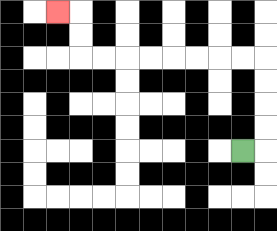{'start': '[10, 6]', 'end': '[2, 0]', 'path_directions': 'R,U,U,U,U,L,L,L,L,L,L,L,L,U,U,L', 'path_coordinates': '[[10, 6], [11, 6], [11, 5], [11, 4], [11, 3], [11, 2], [10, 2], [9, 2], [8, 2], [7, 2], [6, 2], [5, 2], [4, 2], [3, 2], [3, 1], [3, 0], [2, 0]]'}